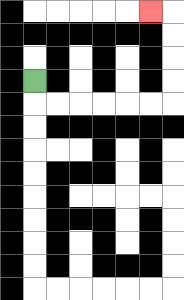{'start': '[1, 3]', 'end': '[6, 0]', 'path_directions': 'D,R,R,R,R,R,R,U,U,U,U,L', 'path_coordinates': '[[1, 3], [1, 4], [2, 4], [3, 4], [4, 4], [5, 4], [6, 4], [7, 4], [7, 3], [7, 2], [7, 1], [7, 0], [6, 0]]'}